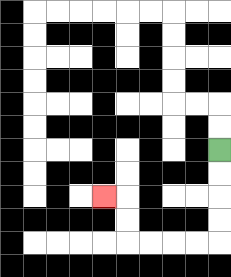{'start': '[9, 6]', 'end': '[4, 8]', 'path_directions': 'D,D,D,D,L,L,L,L,U,U,L', 'path_coordinates': '[[9, 6], [9, 7], [9, 8], [9, 9], [9, 10], [8, 10], [7, 10], [6, 10], [5, 10], [5, 9], [5, 8], [4, 8]]'}